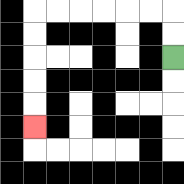{'start': '[7, 2]', 'end': '[1, 5]', 'path_directions': 'U,U,L,L,L,L,L,L,D,D,D,D,D', 'path_coordinates': '[[7, 2], [7, 1], [7, 0], [6, 0], [5, 0], [4, 0], [3, 0], [2, 0], [1, 0], [1, 1], [1, 2], [1, 3], [1, 4], [1, 5]]'}